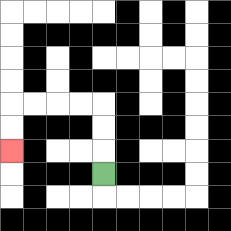{'start': '[4, 7]', 'end': '[0, 6]', 'path_directions': 'U,U,U,L,L,L,L,D,D', 'path_coordinates': '[[4, 7], [4, 6], [4, 5], [4, 4], [3, 4], [2, 4], [1, 4], [0, 4], [0, 5], [0, 6]]'}